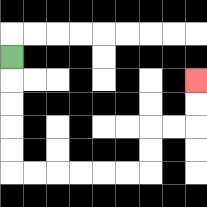{'start': '[0, 2]', 'end': '[8, 3]', 'path_directions': 'D,D,D,D,D,R,R,R,R,R,R,U,U,R,R,U,U', 'path_coordinates': '[[0, 2], [0, 3], [0, 4], [0, 5], [0, 6], [0, 7], [1, 7], [2, 7], [3, 7], [4, 7], [5, 7], [6, 7], [6, 6], [6, 5], [7, 5], [8, 5], [8, 4], [8, 3]]'}